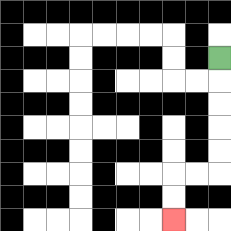{'start': '[9, 2]', 'end': '[7, 9]', 'path_directions': 'D,D,D,D,D,L,L,D,D', 'path_coordinates': '[[9, 2], [9, 3], [9, 4], [9, 5], [9, 6], [9, 7], [8, 7], [7, 7], [7, 8], [7, 9]]'}